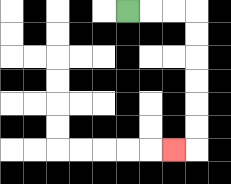{'start': '[5, 0]', 'end': '[7, 6]', 'path_directions': 'R,R,R,D,D,D,D,D,D,L', 'path_coordinates': '[[5, 0], [6, 0], [7, 0], [8, 0], [8, 1], [8, 2], [8, 3], [8, 4], [8, 5], [8, 6], [7, 6]]'}